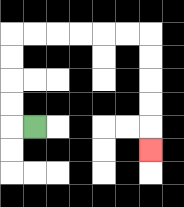{'start': '[1, 5]', 'end': '[6, 6]', 'path_directions': 'L,U,U,U,U,R,R,R,R,R,R,D,D,D,D,D', 'path_coordinates': '[[1, 5], [0, 5], [0, 4], [0, 3], [0, 2], [0, 1], [1, 1], [2, 1], [3, 1], [4, 1], [5, 1], [6, 1], [6, 2], [6, 3], [6, 4], [6, 5], [6, 6]]'}